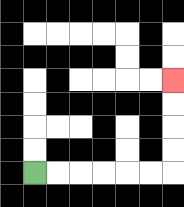{'start': '[1, 7]', 'end': '[7, 3]', 'path_directions': 'R,R,R,R,R,R,U,U,U,U', 'path_coordinates': '[[1, 7], [2, 7], [3, 7], [4, 7], [5, 7], [6, 7], [7, 7], [7, 6], [7, 5], [7, 4], [7, 3]]'}